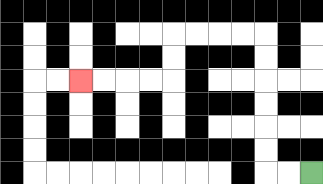{'start': '[13, 7]', 'end': '[3, 3]', 'path_directions': 'L,L,U,U,U,U,U,U,L,L,L,L,D,D,L,L,L,L', 'path_coordinates': '[[13, 7], [12, 7], [11, 7], [11, 6], [11, 5], [11, 4], [11, 3], [11, 2], [11, 1], [10, 1], [9, 1], [8, 1], [7, 1], [7, 2], [7, 3], [6, 3], [5, 3], [4, 3], [3, 3]]'}